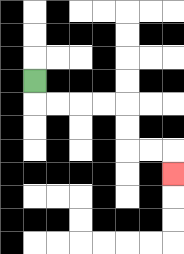{'start': '[1, 3]', 'end': '[7, 7]', 'path_directions': 'D,R,R,R,R,D,D,R,R,D', 'path_coordinates': '[[1, 3], [1, 4], [2, 4], [3, 4], [4, 4], [5, 4], [5, 5], [5, 6], [6, 6], [7, 6], [7, 7]]'}